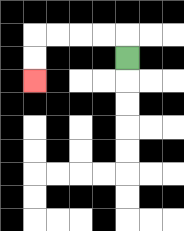{'start': '[5, 2]', 'end': '[1, 3]', 'path_directions': 'U,L,L,L,L,D,D', 'path_coordinates': '[[5, 2], [5, 1], [4, 1], [3, 1], [2, 1], [1, 1], [1, 2], [1, 3]]'}